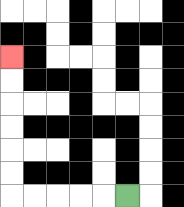{'start': '[5, 8]', 'end': '[0, 2]', 'path_directions': 'L,L,L,L,L,U,U,U,U,U,U', 'path_coordinates': '[[5, 8], [4, 8], [3, 8], [2, 8], [1, 8], [0, 8], [0, 7], [0, 6], [0, 5], [0, 4], [0, 3], [0, 2]]'}